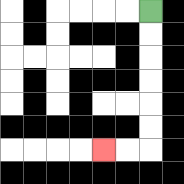{'start': '[6, 0]', 'end': '[4, 6]', 'path_directions': 'D,D,D,D,D,D,L,L', 'path_coordinates': '[[6, 0], [6, 1], [6, 2], [6, 3], [6, 4], [6, 5], [6, 6], [5, 6], [4, 6]]'}